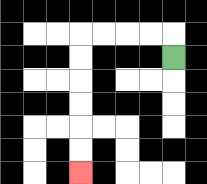{'start': '[7, 2]', 'end': '[3, 7]', 'path_directions': 'U,L,L,L,L,D,D,D,D,D,D', 'path_coordinates': '[[7, 2], [7, 1], [6, 1], [5, 1], [4, 1], [3, 1], [3, 2], [3, 3], [3, 4], [3, 5], [3, 6], [3, 7]]'}